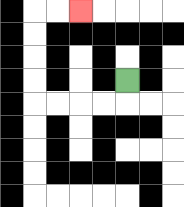{'start': '[5, 3]', 'end': '[3, 0]', 'path_directions': 'D,L,L,L,L,U,U,U,U,R,R', 'path_coordinates': '[[5, 3], [5, 4], [4, 4], [3, 4], [2, 4], [1, 4], [1, 3], [1, 2], [1, 1], [1, 0], [2, 0], [3, 0]]'}